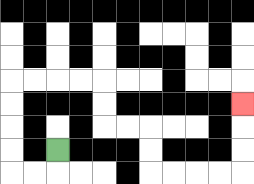{'start': '[2, 6]', 'end': '[10, 4]', 'path_directions': 'D,L,L,U,U,U,U,R,R,R,R,D,D,R,R,D,D,R,R,R,R,U,U,U', 'path_coordinates': '[[2, 6], [2, 7], [1, 7], [0, 7], [0, 6], [0, 5], [0, 4], [0, 3], [1, 3], [2, 3], [3, 3], [4, 3], [4, 4], [4, 5], [5, 5], [6, 5], [6, 6], [6, 7], [7, 7], [8, 7], [9, 7], [10, 7], [10, 6], [10, 5], [10, 4]]'}